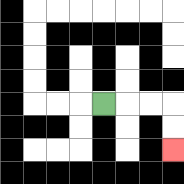{'start': '[4, 4]', 'end': '[7, 6]', 'path_directions': 'R,R,R,D,D', 'path_coordinates': '[[4, 4], [5, 4], [6, 4], [7, 4], [7, 5], [7, 6]]'}